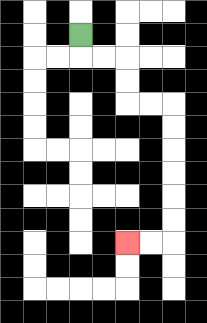{'start': '[3, 1]', 'end': '[5, 10]', 'path_directions': 'D,R,R,D,D,R,R,D,D,D,D,D,D,L,L', 'path_coordinates': '[[3, 1], [3, 2], [4, 2], [5, 2], [5, 3], [5, 4], [6, 4], [7, 4], [7, 5], [7, 6], [7, 7], [7, 8], [7, 9], [7, 10], [6, 10], [5, 10]]'}